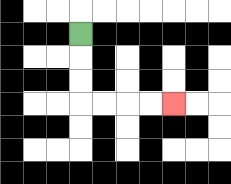{'start': '[3, 1]', 'end': '[7, 4]', 'path_directions': 'D,D,D,R,R,R,R', 'path_coordinates': '[[3, 1], [3, 2], [3, 3], [3, 4], [4, 4], [5, 4], [6, 4], [7, 4]]'}